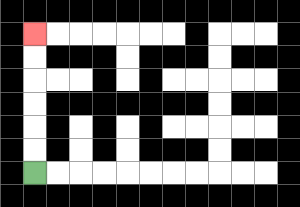{'start': '[1, 7]', 'end': '[1, 1]', 'path_directions': 'U,U,U,U,U,U', 'path_coordinates': '[[1, 7], [1, 6], [1, 5], [1, 4], [1, 3], [1, 2], [1, 1]]'}